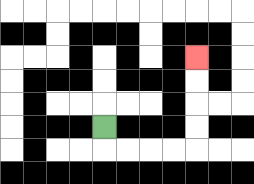{'start': '[4, 5]', 'end': '[8, 2]', 'path_directions': 'D,R,R,R,R,U,U,U,U', 'path_coordinates': '[[4, 5], [4, 6], [5, 6], [6, 6], [7, 6], [8, 6], [8, 5], [8, 4], [8, 3], [8, 2]]'}